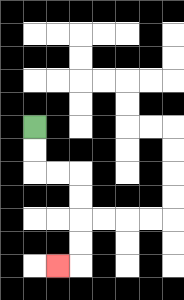{'start': '[1, 5]', 'end': '[2, 11]', 'path_directions': 'D,D,R,R,D,D,D,D,L', 'path_coordinates': '[[1, 5], [1, 6], [1, 7], [2, 7], [3, 7], [3, 8], [3, 9], [3, 10], [3, 11], [2, 11]]'}